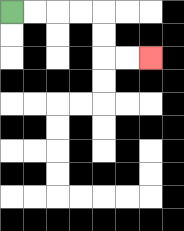{'start': '[0, 0]', 'end': '[6, 2]', 'path_directions': 'R,R,R,R,D,D,R,R', 'path_coordinates': '[[0, 0], [1, 0], [2, 0], [3, 0], [4, 0], [4, 1], [4, 2], [5, 2], [6, 2]]'}